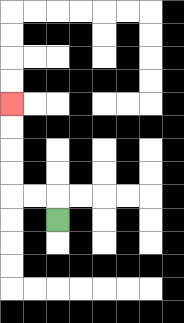{'start': '[2, 9]', 'end': '[0, 4]', 'path_directions': 'U,L,L,U,U,U,U', 'path_coordinates': '[[2, 9], [2, 8], [1, 8], [0, 8], [0, 7], [0, 6], [0, 5], [0, 4]]'}